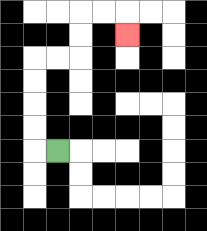{'start': '[2, 6]', 'end': '[5, 1]', 'path_directions': 'L,U,U,U,U,R,R,U,U,R,R,D', 'path_coordinates': '[[2, 6], [1, 6], [1, 5], [1, 4], [1, 3], [1, 2], [2, 2], [3, 2], [3, 1], [3, 0], [4, 0], [5, 0], [5, 1]]'}